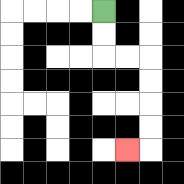{'start': '[4, 0]', 'end': '[5, 6]', 'path_directions': 'D,D,R,R,D,D,D,D,L', 'path_coordinates': '[[4, 0], [4, 1], [4, 2], [5, 2], [6, 2], [6, 3], [6, 4], [6, 5], [6, 6], [5, 6]]'}